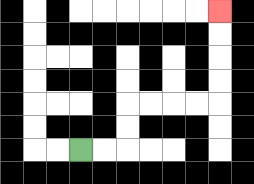{'start': '[3, 6]', 'end': '[9, 0]', 'path_directions': 'R,R,U,U,R,R,R,R,U,U,U,U', 'path_coordinates': '[[3, 6], [4, 6], [5, 6], [5, 5], [5, 4], [6, 4], [7, 4], [8, 4], [9, 4], [9, 3], [9, 2], [9, 1], [9, 0]]'}